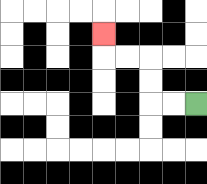{'start': '[8, 4]', 'end': '[4, 1]', 'path_directions': 'L,L,U,U,L,L,U', 'path_coordinates': '[[8, 4], [7, 4], [6, 4], [6, 3], [6, 2], [5, 2], [4, 2], [4, 1]]'}